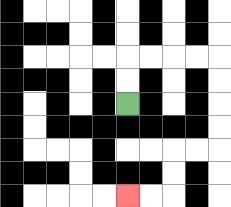{'start': '[5, 4]', 'end': '[5, 8]', 'path_directions': 'U,U,R,R,R,R,D,D,D,D,L,L,D,D,L,L', 'path_coordinates': '[[5, 4], [5, 3], [5, 2], [6, 2], [7, 2], [8, 2], [9, 2], [9, 3], [9, 4], [9, 5], [9, 6], [8, 6], [7, 6], [7, 7], [7, 8], [6, 8], [5, 8]]'}